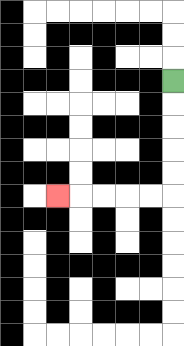{'start': '[7, 3]', 'end': '[2, 8]', 'path_directions': 'D,D,D,D,D,L,L,L,L,L', 'path_coordinates': '[[7, 3], [7, 4], [7, 5], [7, 6], [7, 7], [7, 8], [6, 8], [5, 8], [4, 8], [3, 8], [2, 8]]'}